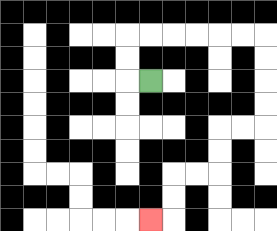{'start': '[6, 3]', 'end': '[6, 9]', 'path_directions': 'L,U,U,R,R,R,R,R,R,D,D,D,D,L,L,D,D,L,L,D,D,L', 'path_coordinates': '[[6, 3], [5, 3], [5, 2], [5, 1], [6, 1], [7, 1], [8, 1], [9, 1], [10, 1], [11, 1], [11, 2], [11, 3], [11, 4], [11, 5], [10, 5], [9, 5], [9, 6], [9, 7], [8, 7], [7, 7], [7, 8], [7, 9], [6, 9]]'}